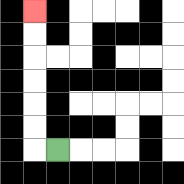{'start': '[2, 6]', 'end': '[1, 0]', 'path_directions': 'L,U,U,U,U,U,U', 'path_coordinates': '[[2, 6], [1, 6], [1, 5], [1, 4], [1, 3], [1, 2], [1, 1], [1, 0]]'}